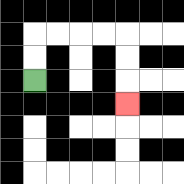{'start': '[1, 3]', 'end': '[5, 4]', 'path_directions': 'U,U,R,R,R,R,D,D,D', 'path_coordinates': '[[1, 3], [1, 2], [1, 1], [2, 1], [3, 1], [4, 1], [5, 1], [5, 2], [5, 3], [5, 4]]'}